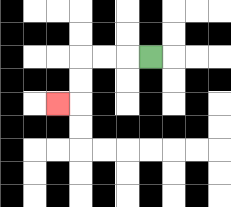{'start': '[6, 2]', 'end': '[2, 4]', 'path_directions': 'L,L,L,D,D,L', 'path_coordinates': '[[6, 2], [5, 2], [4, 2], [3, 2], [3, 3], [3, 4], [2, 4]]'}